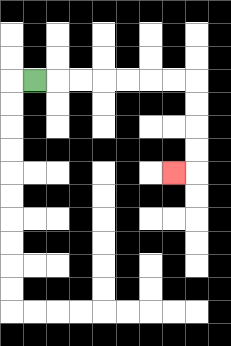{'start': '[1, 3]', 'end': '[7, 7]', 'path_directions': 'R,R,R,R,R,R,R,D,D,D,D,L', 'path_coordinates': '[[1, 3], [2, 3], [3, 3], [4, 3], [5, 3], [6, 3], [7, 3], [8, 3], [8, 4], [8, 5], [8, 6], [8, 7], [7, 7]]'}